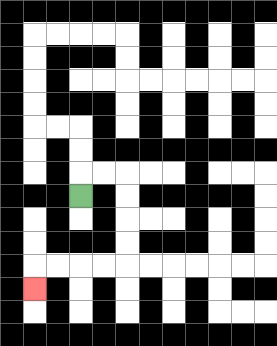{'start': '[3, 8]', 'end': '[1, 12]', 'path_directions': 'U,R,R,D,D,D,D,L,L,L,L,D', 'path_coordinates': '[[3, 8], [3, 7], [4, 7], [5, 7], [5, 8], [5, 9], [5, 10], [5, 11], [4, 11], [3, 11], [2, 11], [1, 11], [1, 12]]'}